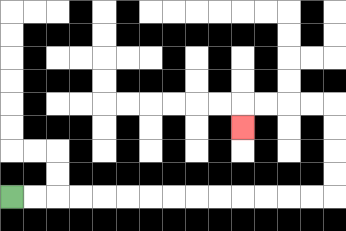{'start': '[0, 8]', 'end': '[10, 5]', 'path_directions': 'R,R,R,R,R,R,R,R,R,R,R,R,R,R,U,U,U,U,L,L,L,L,D', 'path_coordinates': '[[0, 8], [1, 8], [2, 8], [3, 8], [4, 8], [5, 8], [6, 8], [7, 8], [8, 8], [9, 8], [10, 8], [11, 8], [12, 8], [13, 8], [14, 8], [14, 7], [14, 6], [14, 5], [14, 4], [13, 4], [12, 4], [11, 4], [10, 4], [10, 5]]'}